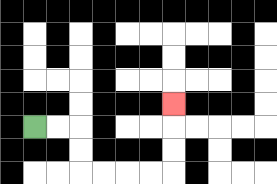{'start': '[1, 5]', 'end': '[7, 4]', 'path_directions': 'R,R,D,D,R,R,R,R,U,U,U', 'path_coordinates': '[[1, 5], [2, 5], [3, 5], [3, 6], [3, 7], [4, 7], [5, 7], [6, 7], [7, 7], [7, 6], [7, 5], [7, 4]]'}